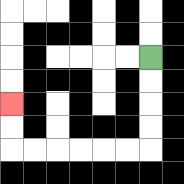{'start': '[6, 2]', 'end': '[0, 4]', 'path_directions': 'D,D,D,D,L,L,L,L,L,L,U,U', 'path_coordinates': '[[6, 2], [6, 3], [6, 4], [6, 5], [6, 6], [5, 6], [4, 6], [3, 6], [2, 6], [1, 6], [0, 6], [0, 5], [0, 4]]'}